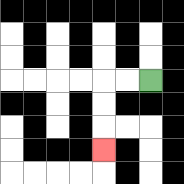{'start': '[6, 3]', 'end': '[4, 6]', 'path_directions': 'L,L,D,D,D', 'path_coordinates': '[[6, 3], [5, 3], [4, 3], [4, 4], [4, 5], [4, 6]]'}